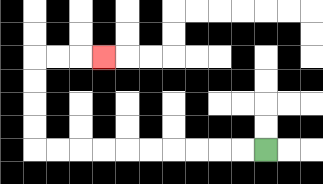{'start': '[11, 6]', 'end': '[4, 2]', 'path_directions': 'L,L,L,L,L,L,L,L,L,L,U,U,U,U,R,R,R', 'path_coordinates': '[[11, 6], [10, 6], [9, 6], [8, 6], [7, 6], [6, 6], [5, 6], [4, 6], [3, 6], [2, 6], [1, 6], [1, 5], [1, 4], [1, 3], [1, 2], [2, 2], [3, 2], [4, 2]]'}